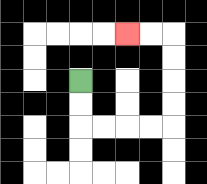{'start': '[3, 3]', 'end': '[5, 1]', 'path_directions': 'D,D,R,R,R,R,U,U,U,U,L,L', 'path_coordinates': '[[3, 3], [3, 4], [3, 5], [4, 5], [5, 5], [6, 5], [7, 5], [7, 4], [7, 3], [7, 2], [7, 1], [6, 1], [5, 1]]'}